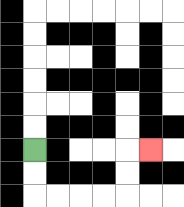{'start': '[1, 6]', 'end': '[6, 6]', 'path_directions': 'D,D,R,R,R,R,U,U,R', 'path_coordinates': '[[1, 6], [1, 7], [1, 8], [2, 8], [3, 8], [4, 8], [5, 8], [5, 7], [5, 6], [6, 6]]'}